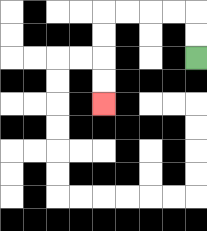{'start': '[8, 2]', 'end': '[4, 4]', 'path_directions': 'U,U,L,L,L,L,D,D,D,D', 'path_coordinates': '[[8, 2], [8, 1], [8, 0], [7, 0], [6, 0], [5, 0], [4, 0], [4, 1], [4, 2], [4, 3], [4, 4]]'}